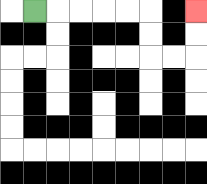{'start': '[1, 0]', 'end': '[8, 0]', 'path_directions': 'R,R,R,R,R,D,D,R,R,U,U', 'path_coordinates': '[[1, 0], [2, 0], [3, 0], [4, 0], [5, 0], [6, 0], [6, 1], [6, 2], [7, 2], [8, 2], [8, 1], [8, 0]]'}